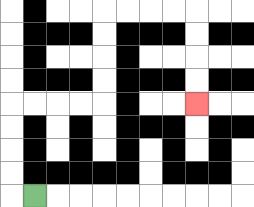{'start': '[1, 8]', 'end': '[8, 4]', 'path_directions': 'L,U,U,U,U,R,R,R,R,U,U,U,U,R,R,R,R,D,D,D,D', 'path_coordinates': '[[1, 8], [0, 8], [0, 7], [0, 6], [0, 5], [0, 4], [1, 4], [2, 4], [3, 4], [4, 4], [4, 3], [4, 2], [4, 1], [4, 0], [5, 0], [6, 0], [7, 0], [8, 0], [8, 1], [8, 2], [8, 3], [8, 4]]'}